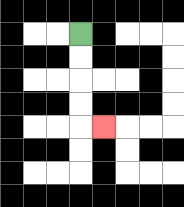{'start': '[3, 1]', 'end': '[4, 5]', 'path_directions': 'D,D,D,D,R', 'path_coordinates': '[[3, 1], [3, 2], [3, 3], [3, 4], [3, 5], [4, 5]]'}